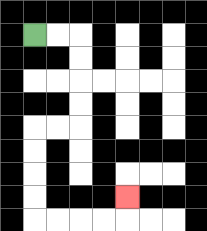{'start': '[1, 1]', 'end': '[5, 8]', 'path_directions': 'R,R,D,D,D,D,L,L,D,D,D,D,R,R,R,R,U', 'path_coordinates': '[[1, 1], [2, 1], [3, 1], [3, 2], [3, 3], [3, 4], [3, 5], [2, 5], [1, 5], [1, 6], [1, 7], [1, 8], [1, 9], [2, 9], [3, 9], [4, 9], [5, 9], [5, 8]]'}